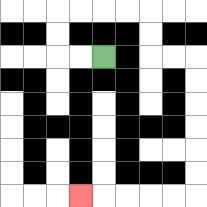{'start': '[4, 2]', 'end': '[3, 8]', 'path_directions': 'L,L,U,U,R,R,R,R,D,D,R,R,D,D,D,D,D,D,L,L,L,L,L', 'path_coordinates': '[[4, 2], [3, 2], [2, 2], [2, 1], [2, 0], [3, 0], [4, 0], [5, 0], [6, 0], [6, 1], [6, 2], [7, 2], [8, 2], [8, 3], [8, 4], [8, 5], [8, 6], [8, 7], [8, 8], [7, 8], [6, 8], [5, 8], [4, 8], [3, 8]]'}